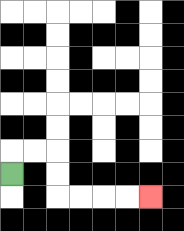{'start': '[0, 7]', 'end': '[6, 8]', 'path_directions': 'U,R,R,D,D,R,R,R,R', 'path_coordinates': '[[0, 7], [0, 6], [1, 6], [2, 6], [2, 7], [2, 8], [3, 8], [4, 8], [5, 8], [6, 8]]'}